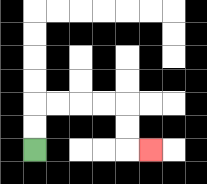{'start': '[1, 6]', 'end': '[6, 6]', 'path_directions': 'U,U,R,R,R,R,D,D,R', 'path_coordinates': '[[1, 6], [1, 5], [1, 4], [2, 4], [3, 4], [4, 4], [5, 4], [5, 5], [5, 6], [6, 6]]'}